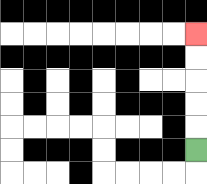{'start': '[8, 6]', 'end': '[8, 1]', 'path_directions': 'U,U,U,U,U', 'path_coordinates': '[[8, 6], [8, 5], [8, 4], [8, 3], [8, 2], [8, 1]]'}